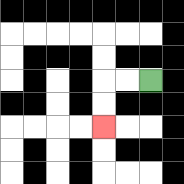{'start': '[6, 3]', 'end': '[4, 5]', 'path_directions': 'L,L,D,D', 'path_coordinates': '[[6, 3], [5, 3], [4, 3], [4, 4], [4, 5]]'}